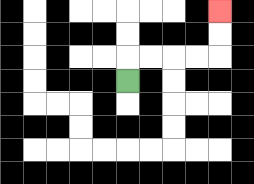{'start': '[5, 3]', 'end': '[9, 0]', 'path_directions': 'U,R,R,R,R,U,U', 'path_coordinates': '[[5, 3], [5, 2], [6, 2], [7, 2], [8, 2], [9, 2], [9, 1], [9, 0]]'}